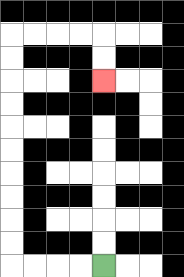{'start': '[4, 11]', 'end': '[4, 3]', 'path_directions': 'L,L,L,L,U,U,U,U,U,U,U,U,U,U,R,R,R,R,D,D', 'path_coordinates': '[[4, 11], [3, 11], [2, 11], [1, 11], [0, 11], [0, 10], [0, 9], [0, 8], [0, 7], [0, 6], [0, 5], [0, 4], [0, 3], [0, 2], [0, 1], [1, 1], [2, 1], [3, 1], [4, 1], [4, 2], [4, 3]]'}